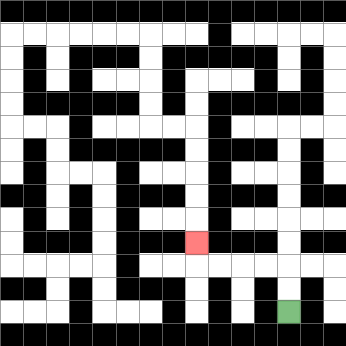{'start': '[12, 13]', 'end': '[8, 10]', 'path_directions': 'U,U,L,L,L,L,U', 'path_coordinates': '[[12, 13], [12, 12], [12, 11], [11, 11], [10, 11], [9, 11], [8, 11], [8, 10]]'}